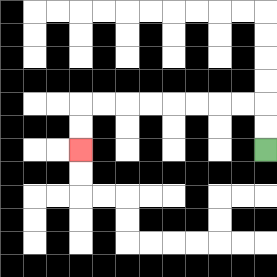{'start': '[11, 6]', 'end': '[3, 6]', 'path_directions': 'U,U,L,L,L,L,L,L,L,L,D,D', 'path_coordinates': '[[11, 6], [11, 5], [11, 4], [10, 4], [9, 4], [8, 4], [7, 4], [6, 4], [5, 4], [4, 4], [3, 4], [3, 5], [3, 6]]'}